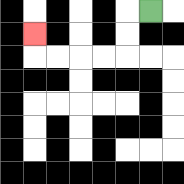{'start': '[6, 0]', 'end': '[1, 1]', 'path_directions': 'L,D,D,L,L,L,L,U', 'path_coordinates': '[[6, 0], [5, 0], [5, 1], [5, 2], [4, 2], [3, 2], [2, 2], [1, 2], [1, 1]]'}